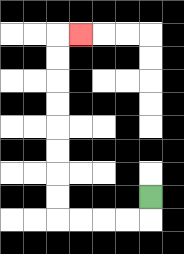{'start': '[6, 8]', 'end': '[3, 1]', 'path_directions': 'D,L,L,L,L,U,U,U,U,U,U,U,U,R', 'path_coordinates': '[[6, 8], [6, 9], [5, 9], [4, 9], [3, 9], [2, 9], [2, 8], [2, 7], [2, 6], [2, 5], [2, 4], [2, 3], [2, 2], [2, 1], [3, 1]]'}